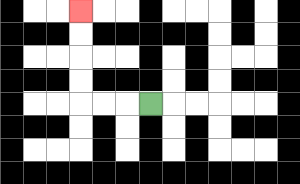{'start': '[6, 4]', 'end': '[3, 0]', 'path_directions': 'L,L,L,U,U,U,U', 'path_coordinates': '[[6, 4], [5, 4], [4, 4], [3, 4], [3, 3], [3, 2], [3, 1], [3, 0]]'}